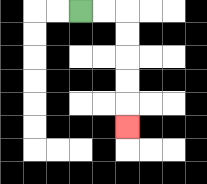{'start': '[3, 0]', 'end': '[5, 5]', 'path_directions': 'R,R,D,D,D,D,D', 'path_coordinates': '[[3, 0], [4, 0], [5, 0], [5, 1], [5, 2], [5, 3], [5, 4], [5, 5]]'}